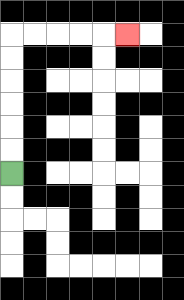{'start': '[0, 7]', 'end': '[5, 1]', 'path_directions': 'U,U,U,U,U,U,R,R,R,R,R', 'path_coordinates': '[[0, 7], [0, 6], [0, 5], [0, 4], [0, 3], [0, 2], [0, 1], [1, 1], [2, 1], [3, 1], [4, 1], [5, 1]]'}